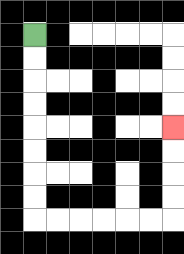{'start': '[1, 1]', 'end': '[7, 5]', 'path_directions': 'D,D,D,D,D,D,D,D,R,R,R,R,R,R,U,U,U,U', 'path_coordinates': '[[1, 1], [1, 2], [1, 3], [1, 4], [1, 5], [1, 6], [1, 7], [1, 8], [1, 9], [2, 9], [3, 9], [4, 9], [5, 9], [6, 9], [7, 9], [7, 8], [7, 7], [7, 6], [7, 5]]'}